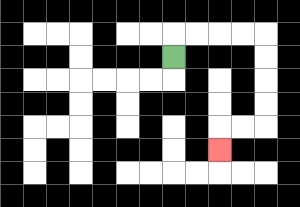{'start': '[7, 2]', 'end': '[9, 6]', 'path_directions': 'U,R,R,R,R,D,D,D,D,L,L,D', 'path_coordinates': '[[7, 2], [7, 1], [8, 1], [9, 1], [10, 1], [11, 1], [11, 2], [11, 3], [11, 4], [11, 5], [10, 5], [9, 5], [9, 6]]'}